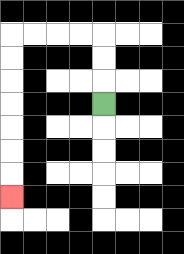{'start': '[4, 4]', 'end': '[0, 8]', 'path_directions': 'U,U,U,L,L,L,L,D,D,D,D,D,D,D', 'path_coordinates': '[[4, 4], [4, 3], [4, 2], [4, 1], [3, 1], [2, 1], [1, 1], [0, 1], [0, 2], [0, 3], [0, 4], [0, 5], [0, 6], [0, 7], [0, 8]]'}